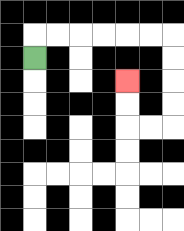{'start': '[1, 2]', 'end': '[5, 3]', 'path_directions': 'U,R,R,R,R,R,R,D,D,D,D,L,L,U,U', 'path_coordinates': '[[1, 2], [1, 1], [2, 1], [3, 1], [4, 1], [5, 1], [6, 1], [7, 1], [7, 2], [7, 3], [7, 4], [7, 5], [6, 5], [5, 5], [5, 4], [5, 3]]'}